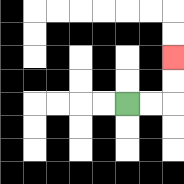{'start': '[5, 4]', 'end': '[7, 2]', 'path_directions': 'R,R,U,U', 'path_coordinates': '[[5, 4], [6, 4], [7, 4], [7, 3], [7, 2]]'}